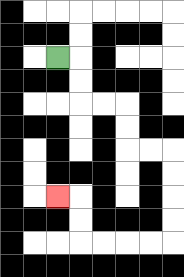{'start': '[2, 2]', 'end': '[2, 8]', 'path_directions': 'R,D,D,R,R,D,D,R,R,D,D,D,D,L,L,L,L,U,U,L', 'path_coordinates': '[[2, 2], [3, 2], [3, 3], [3, 4], [4, 4], [5, 4], [5, 5], [5, 6], [6, 6], [7, 6], [7, 7], [7, 8], [7, 9], [7, 10], [6, 10], [5, 10], [4, 10], [3, 10], [3, 9], [3, 8], [2, 8]]'}